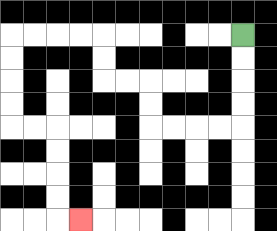{'start': '[10, 1]', 'end': '[3, 9]', 'path_directions': 'D,D,D,D,L,L,L,L,U,U,L,L,U,U,L,L,L,L,D,D,D,D,R,R,D,D,D,D,R', 'path_coordinates': '[[10, 1], [10, 2], [10, 3], [10, 4], [10, 5], [9, 5], [8, 5], [7, 5], [6, 5], [6, 4], [6, 3], [5, 3], [4, 3], [4, 2], [4, 1], [3, 1], [2, 1], [1, 1], [0, 1], [0, 2], [0, 3], [0, 4], [0, 5], [1, 5], [2, 5], [2, 6], [2, 7], [2, 8], [2, 9], [3, 9]]'}